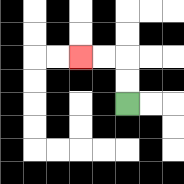{'start': '[5, 4]', 'end': '[3, 2]', 'path_directions': 'U,U,L,L', 'path_coordinates': '[[5, 4], [5, 3], [5, 2], [4, 2], [3, 2]]'}